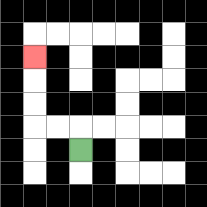{'start': '[3, 6]', 'end': '[1, 2]', 'path_directions': 'U,L,L,U,U,U', 'path_coordinates': '[[3, 6], [3, 5], [2, 5], [1, 5], [1, 4], [1, 3], [1, 2]]'}